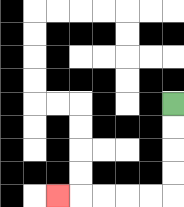{'start': '[7, 4]', 'end': '[2, 8]', 'path_directions': 'D,D,D,D,L,L,L,L,L', 'path_coordinates': '[[7, 4], [7, 5], [7, 6], [7, 7], [7, 8], [6, 8], [5, 8], [4, 8], [3, 8], [2, 8]]'}